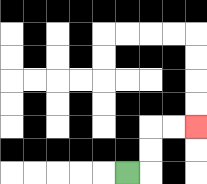{'start': '[5, 7]', 'end': '[8, 5]', 'path_directions': 'R,U,U,R,R', 'path_coordinates': '[[5, 7], [6, 7], [6, 6], [6, 5], [7, 5], [8, 5]]'}